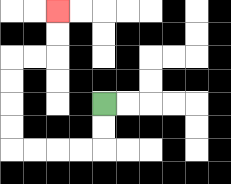{'start': '[4, 4]', 'end': '[2, 0]', 'path_directions': 'D,D,L,L,L,L,U,U,U,U,R,R,U,U', 'path_coordinates': '[[4, 4], [4, 5], [4, 6], [3, 6], [2, 6], [1, 6], [0, 6], [0, 5], [0, 4], [0, 3], [0, 2], [1, 2], [2, 2], [2, 1], [2, 0]]'}